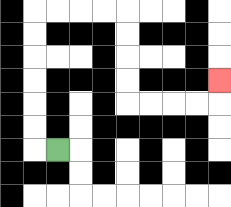{'start': '[2, 6]', 'end': '[9, 3]', 'path_directions': 'L,U,U,U,U,U,U,R,R,R,R,D,D,D,D,R,R,R,R,U', 'path_coordinates': '[[2, 6], [1, 6], [1, 5], [1, 4], [1, 3], [1, 2], [1, 1], [1, 0], [2, 0], [3, 0], [4, 0], [5, 0], [5, 1], [5, 2], [5, 3], [5, 4], [6, 4], [7, 4], [8, 4], [9, 4], [9, 3]]'}